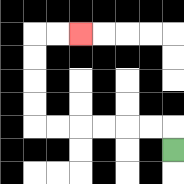{'start': '[7, 6]', 'end': '[3, 1]', 'path_directions': 'U,L,L,L,L,L,L,U,U,U,U,R,R', 'path_coordinates': '[[7, 6], [7, 5], [6, 5], [5, 5], [4, 5], [3, 5], [2, 5], [1, 5], [1, 4], [1, 3], [1, 2], [1, 1], [2, 1], [3, 1]]'}